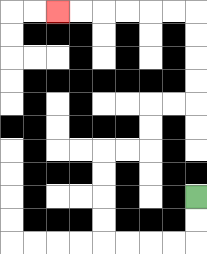{'start': '[8, 8]', 'end': '[2, 0]', 'path_directions': 'D,D,L,L,L,L,U,U,U,U,R,R,U,U,R,R,U,U,U,U,L,L,L,L,L,L', 'path_coordinates': '[[8, 8], [8, 9], [8, 10], [7, 10], [6, 10], [5, 10], [4, 10], [4, 9], [4, 8], [4, 7], [4, 6], [5, 6], [6, 6], [6, 5], [6, 4], [7, 4], [8, 4], [8, 3], [8, 2], [8, 1], [8, 0], [7, 0], [6, 0], [5, 0], [4, 0], [3, 0], [2, 0]]'}